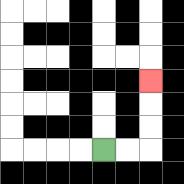{'start': '[4, 6]', 'end': '[6, 3]', 'path_directions': 'R,R,U,U,U', 'path_coordinates': '[[4, 6], [5, 6], [6, 6], [6, 5], [6, 4], [6, 3]]'}